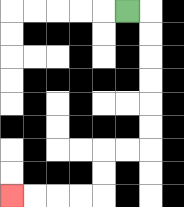{'start': '[5, 0]', 'end': '[0, 8]', 'path_directions': 'R,D,D,D,D,D,D,L,L,D,D,L,L,L,L', 'path_coordinates': '[[5, 0], [6, 0], [6, 1], [6, 2], [6, 3], [6, 4], [6, 5], [6, 6], [5, 6], [4, 6], [4, 7], [4, 8], [3, 8], [2, 8], [1, 8], [0, 8]]'}